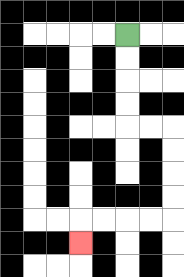{'start': '[5, 1]', 'end': '[3, 10]', 'path_directions': 'D,D,D,D,R,R,D,D,D,D,L,L,L,L,D', 'path_coordinates': '[[5, 1], [5, 2], [5, 3], [5, 4], [5, 5], [6, 5], [7, 5], [7, 6], [7, 7], [7, 8], [7, 9], [6, 9], [5, 9], [4, 9], [3, 9], [3, 10]]'}